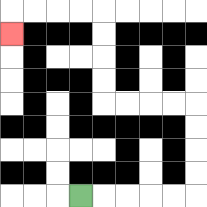{'start': '[3, 8]', 'end': '[0, 1]', 'path_directions': 'R,R,R,R,R,U,U,U,U,L,L,L,L,U,U,U,U,L,L,L,L,D', 'path_coordinates': '[[3, 8], [4, 8], [5, 8], [6, 8], [7, 8], [8, 8], [8, 7], [8, 6], [8, 5], [8, 4], [7, 4], [6, 4], [5, 4], [4, 4], [4, 3], [4, 2], [4, 1], [4, 0], [3, 0], [2, 0], [1, 0], [0, 0], [0, 1]]'}